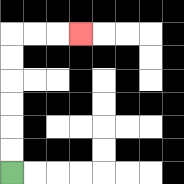{'start': '[0, 7]', 'end': '[3, 1]', 'path_directions': 'U,U,U,U,U,U,R,R,R', 'path_coordinates': '[[0, 7], [0, 6], [0, 5], [0, 4], [0, 3], [0, 2], [0, 1], [1, 1], [2, 1], [3, 1]]'}